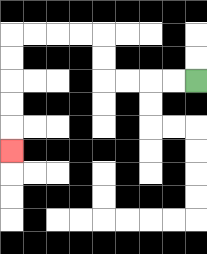{'start': '[8, 3]', 'end': '[0, 6]', 'path_directions': 'L,L,L,L,U,U,L,L,L,L,D,D,D,D,D', 'path_coordinates': '[[8, 3], [7, 3], [6, 3], [5, 3], [4, 3], [4, 2], [4, 1], [3, 1], [2, 1], [1, 1], [0, 1], [0, 2], [0, 3], [0, 4], [0, 5], [0, 6]]'}